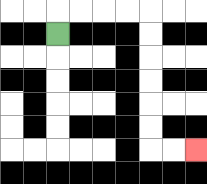{'start': '[2, 1]', 'end': '[8, 6]', 'path_directions': 'U,R,R,R,R,D,D,D,D,D,D,R,R', 'path_coordinates': '[[2, 1], [2, 0], [3, 0], [4, 0], [5, 0], [6, 0], [6, 1], [6, 2], [6, 3], [6, 4], [6, 5], [6, 6], [7, 6], [8, 6]]'}